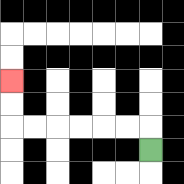{'start': '[6, 6]', 'end': '[0, 3]', 'path_directions': 'U,L,L,L,L,L,L,U,U', 'path_coordinates': '[[6, 6], [6, 5], [5, 5], [4, 5], [3, 5], [2, 5], [1, 5], [0, 5], [0, 4], [0, 3]]'}